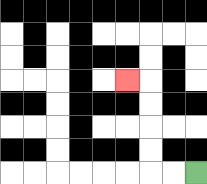{'start': '[8, 7]', 'end': '[5, 3]', 'path_directions': 'L,L,U,U,U,U,L', 'path_coordinates': '[[8, 7], [7, 7], [6, 7], [6, 6], [6, 5], [6, 4], [6, 3], [5, 3]]'}